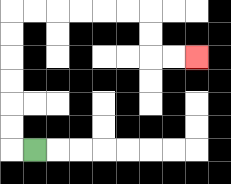{'start': '[1, 6]', 'end': '[8, 2]', 'path_directions': 'L,U,U,U,U,U,U,R,R,R,R,R,R,D,D,R,R', 'path_coordinates': '[[1, 6], [0, 6], [0, 5], [0, 4], [0, 3], [0, 2], [0, 1], [0, 0], [1, 0], [2, 0], [3, 0], [4, 0], [5, 0], [6, 0], [6, 1], [6, 2], [7, 2], [8, 2]]'}